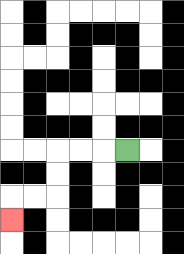{'start': '[5, 6]', 'end': '[0, 9]', 'path_directions': 'L,L,L,D,D,L,L,D', 'path_coordinates': '[[5, 6], [4, 6], [3, 6], [2, 6], [2, 7], [2, 8], [1, 8], [0, 8], [0, 9]]'}